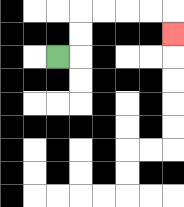{'start': '[2, 2]', 'end': '[7, 1]', 'path_directions': 'R,U,U,R,R,R,R,D', 'path_coordinates': '[[2, 2], [3, 2], [3, 1], [3, 0], [4, 0], [5, 0], [6, 0], [7, 0], [7, 1]]'}